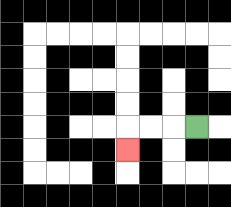{'start': '[8, 5]', 'end': '[5, 6]', 'path_directions': 'L,L,L,D', 'path_coordinates': '[[8, 5], [7, 5], [6, 5], [5, 5], [5, 6]]'}